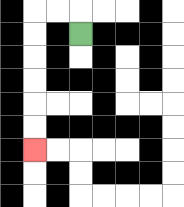{'start': '[3, 1]', 'end': '[1, 6]', 'path_directions': 'U,L,L,D,D,D,D,D,D', 'path_coordinates': '[[3, 1], [3, 0], [2, 0], [1, 0], [1, 1], [1, 2], [1, 3], [1, 4], [1, 5], [1, 6]]'}